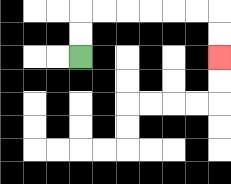{'start': '[3, 2]', 'end': '[9, 2]', 'path_directions': 'U,U,R,R,R,R,R,R,D,D', 'path_coordinates': '[[3, 2], [3, 1], [3, 0], [4, 0], [5, 0], [6, 0], [7, 0], [8, 0], [9, 0], [9, 1], [9, 2]]'}